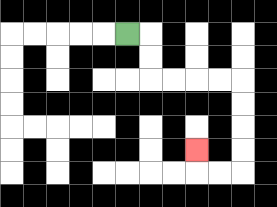{'start': '[5, 1]', 'end': '[8, 6]', 'path_directions': 'R,D,D,R,R,R,R,D,D,D,D,L,L,U', 'path_coordinates': '[[5, 1], [6, 1], [6, 2], [6, 3], [7, 3], [8, 3], [9, 3], [10, 3], [10, 4], [10, 5], [10, 6], [10, 7], [9, 7], [8, 7], [8, 6]]'}